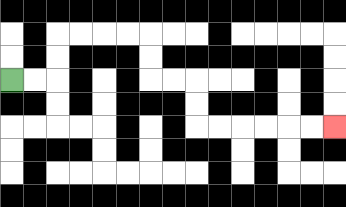{'start': '[0, 3]', 'end': '[14, 5]', 'path_directions': 'R,R,U,U,R,R,R,R,D,D,R,R,D,D,R,R,R,R,R,R', 'path_coordinates': '[[0, 3], [1, 3], [2, 3], [2, 2], [2, 1], [3, 1], [4, 1], [5, 1], [6, 1], [6, 2], [6, 3], [7, 3], [8, 3], [8, 4], [8, 5], [9, 5], [10, 5], [11, 5], [12, 5], [13, 5], [14, 5]]'}